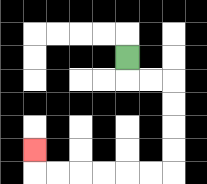{'start': '[5, 2]', 'end': '[1, 6]', 'path_directions': 'D,R,R,D,D,D,D,L,L,L,L,L,L,U', 'path_coordinates': '[[5, 2], [5, 3], [6, 3], [7, 3], [7, 4], [7, 5], [7, 6], [7, 7], [6, 7], [5, 7], [4, 7], [3, 7], [2, 7], [1, 7], [1, 6]]'}